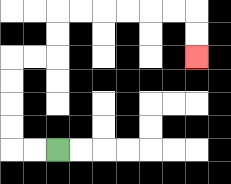{'start': '[2, 6]', 'end': '[8, 2]', 'path_directions': 'L,L,U,U,U,U,R,R,U,U,R,R,R,R,R,R,D,D', 'path_coordinates': '[[2, 6], [1, 6], [0, 6], [0, 5], [0, 4], [0, 3], [0, 2], [1, 2], [2, 2], [2, 1], [2, 0], [3, 0], [4, 0], [5, 0], [6, 0], [7, 0], [8, 0], [8, 1], [8, 2]]'}